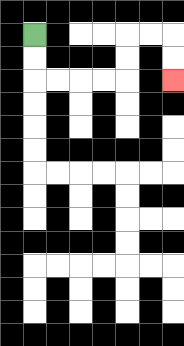{'start': '[1, 1]', 'end': '[7, 3]', 'path_directions': 'D,D,R,R,R,R,U,U,R,R,D,D', 'path_coordinates': '[[1, 1], [1, 2], [1, 3], [2, 3], [3, 3], [4, 3], [5, 3], [5, 2], [5, 1], [6, 1], [7, 1], [7, 2], [7, 3]]'}